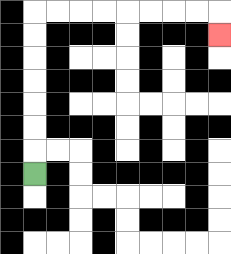{'start': '[1, 7]', 'end': '[9, 1]', 'path_directions': 'U,U,U,U,U,U,U,R,R,R,R,R,R,R,R,D', 'path_coordinates': '[[1, 7], [1, 6], [1, 5], [1, 4], [1, 3], [1, 2], [1, 1], [1, 0], [2, 0], [3, 0], [4, 0], [5, 0], [6, 0], [7, 0], [8, 0], [9, 0], [9, 1]]'}